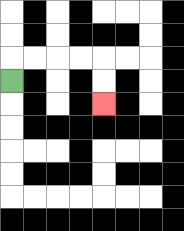{'start': '[0, 3]', 'end': '[4, 4]', 'path_directions': 'U,R,R,R,R,D,D', 'path_coordinates': '[[0, 3], [0, 2], [1, 2], [2, 2], [3, 2], [4, 2], [4, 3], [4, 4]]'}